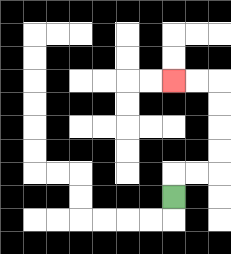{'start': '[7, 8]', 'end': '[7, 3]', 'path_directions': 'U,R,R,U,U,U,U,L,L', 'path_coordinates': '[[7, 8], [7, 7], [8, 7], [9, 7], [9, 6], [9, 5], [9, 4], [9, 3], [8, 3], [7, 3]]'}